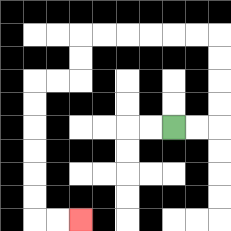{'start': '[7, 5]', 'end': '[3, 9]', 'path_directions': 'R,R,U,U,U,U,L,L,L,L,L,L,D,D,L,L,D,D,D,D,D,D,R,R', 'path_coordinates': '[[7, 5], [8, 5], [9, 5], [9, 4], [9, 3], [9, 2], [9, 1], [8, 1], [7, 1], [6, 1], [5, 1], [4, 1], [3, 1], [3, 2], [3, 3], [2, 3], [1, 3], [1, 4], [1, 5], [1, 6], [1, 7], [1, 8], [1, 9], [2, 9], [3, 9]]'}